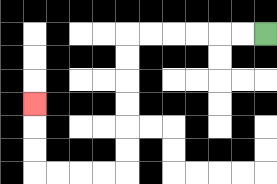{'start': '[11, 1]', 'end': '[1, 4]', 'path_directions': 'L,L,L,L,L,L,D,D,D,D,D,D,L,L,L,L,U,U,U', 'path_coordinates': '[[11, 1], [10, 1], [9, 1], [8, 1], [7, 1], [6, 1], [5, 1], [5, 2], [5, 3], [5, 4], [5, 5], [5, 6], [5, 7], [4, 7], [3, 7], [2, 7], [1, 7], [1, 6], [1, 5], [1, 4]]'}